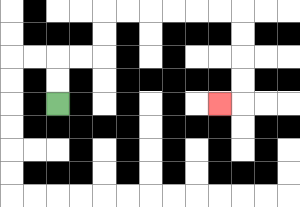{'start': '[2, 4]', 'end': '[9, 4]', 'path_directions': 'U,U,R,R,U,U,R,R,R,R,R,R,D,D,D,D,L', 'path_coordinates': '[[2, 4], [2, 3], [2, 2], [3, 2], [4, 2], [4, 1], [4, 0], [5, 0], [6, 0], [7, 0], [8, 0], [9, 0], [10, 0], [10, 1], [10, 2], [10, 3], [10, 4], [9, 4]]'}